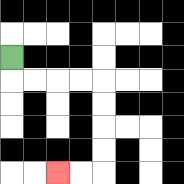{'start': '[0, 2]', 'end': '[2, 7]', 'path_directions': 'D,R,R,R,R,D,D,D,D,L,L', 'path_coordinates': '[[0, 2], [0, 3], [1, 3], [2, 3], [3, 3], [4, 3], [4, 4], [4, 5], [4, 6], [4, 7], [3, 7], [2, 7]]'}